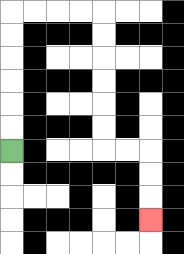{'start': '[0, 6]', 'end': '[6, 9]', 'path_directions': 'U,U,U,U,U,U,R,R,R,R,D,D,D,D,D,D,R,R,D,D,D', 'path_coordinates': '[[0, 6], [0, 5], [0, 4], [0, 3], [0, 2], [0, 1], [0, 0], [1, 0], [2, 0], [3, 0], [4, 0], [4, 1], [4, 2], [4, 3], [4, 4], [4, 5], [4, 6], [5, 6], [6, 6], [6, 7], [6, 8], [6, 9]]'}